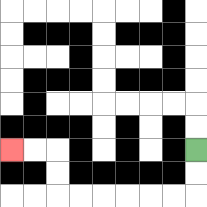{'start': '[8, 6]', 'end': '[0, 6]', 'path_directions': 'D,D,L,L,L,L,L,L,U,U,L,L', 'path_coordinates': '[[8, 6], [8, 7], [8, 8], [7, 8], [6, 8], [5, 8], [4, 8], [3, 8], [2, 8], [2, 7], [2, 6], [1, 6], [0, 6]]'}